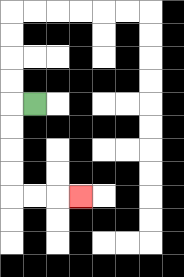{'start': '[1, 4]', 'end': '[3, 8]', 'path_directions': 'L,D,D,D,D,R,R,R', 'path_coordinates': '[[1, 4], [0, 4], [0, 5], [0, 6], [0, 7], [0, 8], [1, 8], [2, 8], [3, 8]]'}